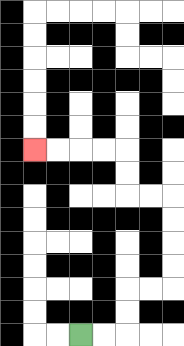{'start': '[3, 14]', 'end': '[1, 6]', 'path_directions': 'R,R,U,U,R,R,U,U,U,U,L,L,U,U,L,L,L,L', 'path_coordinates': '[[3, 14], [4, 14], [5, 14], [5, 13], [5, 12], [6, 12], [7, 12], [7, 11], [7, 10], [7, 9], [7, 8], [6, 8], [5, 8], [5, 7], [5, 6], [4, 6], [3, 6], [2, 6], [1, 6]]'}